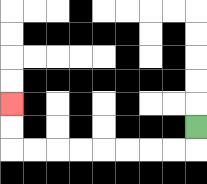{'start': '[8, 5]', 'end': '[0, 4]', 'path_directions': 'D,L,L,L,L,L,L,L,L,U,U', 'path_coordinates': '[[8, 5], [8, 6], [7, 6], [6, 6], [5, 6], [4, 6], [3, 6], [2, 6], [1, 6], [0, 6], [0, 5], [0, 4]]'}